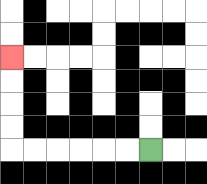{'start': '[6, 6]', 'end': '[0, 2]', 'path_directions': 'L,L,L,L,L,L,U,U,U,U', 'path_coordinates': '[[6, 6], [5, 6], [4, 6], [3, 6], [2, 6], [1, 6], [0, 6], [0, 5], [0, 4], [0, 3], [0, 2]]'}